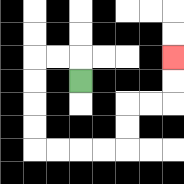{'start': '[3, 3]', 'end': '[7, 2]', 'path_directions': 'U,L,L,D,D,D,D,R,R,R,R,U,U,R,R,U,U', 'path_coordinates': '[[3, 3], [3, 2], [2, 2], [1, 2], [1, 3], [1, 4], [1, 5], [1, 6], [2, 6], [3, 6], [4, 6], [5, 6], [5, 5], [5, 4], [6, 4], [7, 4], [7, 3], [7, 2]]'}